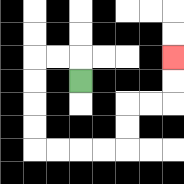{'start': '[3, 3]', 'end': '[7, 2]', 'path_directions': 'U,L,L,D,D,D,D,R,R,R,R,U,U,R,R,U,U', 'path_coordinates': '[[3, 3], [3, 2], [2, 2], [1, 2], [1, 3], [1, 4], [1, 5], [1, 6], [2, 6], [3, 6], [4, 6], [5, 6], [5, 5], [5, 4], [6, 4], [7, 4], [7, 3], [7, 2]]'}